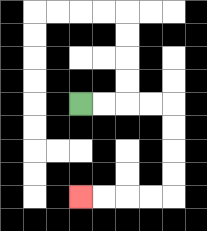{'start': '[3, 4]', 'end': '[3, 8]', 'path_directions': 'R,R,R,R,D,D,D,D,L,L,L,L', 'path_coordinates': '[[3, 4], [4, 4], [5, 4], [6, 4], [7, 4], [7, 5], [7, 6], [7, 7], [7, 8], [6, 8], [5, 8], [4, 8], [3, 8]]'}